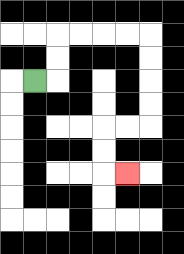{'start': '[1, 3]', 'end': '[5, 7]', 'path_directions': 'R,U,U,R,R,R,R,D,D,D,D,L,L,D,D,R', 'path_coordinates': '[[1, 3], [2, 3], [2, 2], [2, 1], [3, 1], [4, 1], [5, 1], [6, 1], [6, 2], [6, 3], [6, 4], [6, 5], [5, 5], [4, 5], [4, 6], [4, 7], [5, 7]]'}